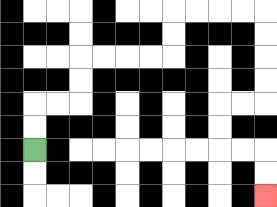{'start': '[1, 6]', 'end': '[11, 8]', 'path_directions': 'U,U,R,R,U,U,R,R,R,R,U,U,R,R,R,R,D,D,D,D,L,L,D,D,R,R,D,D', 'path_coordinates': '[[1, 6], [1, 5], [1, 4], [2, 4], [3, 4], [3, 3], [3, 2], [4, 2], [5, 2], [6, 2], [7, 2], [7, 1], [7, 0], [8, 0], [9, 0], [10, 0], [11, 0], [11, 1], [11, 2], [11, 3], [11, 4], [10, 4], [9, 4], [9, 5], [9, 6], [10, 6], [11, 6], [11, 7], [11, 8]]'}